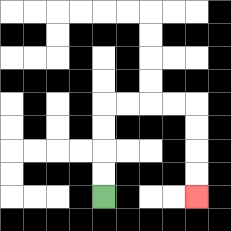{'start': '[4, 8]', 'end': '[8, 8]', 'path_directions': 'U,U,U,U,R,R,R,R,D,D,D,D', 'path_coordinates': '[[4, 8], [4, 7], [4, 6], [4, 5], [4, 4], [5, 4], [6, 4], [7, 4], [8, 4], [8, 5], [8, 6], [8, 7], [8, 8]]'}